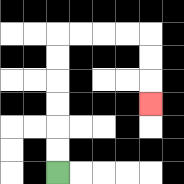{'start': '[2, 7]', 'end': '[6, 4]', 'path_directions': 'U,U,U,U,U,U,R,R,R,R,D,D,D', 'path_coordinates': '[[2, 7], [2, 6], [2, 5], [2, 4], [2, 3], [2, 2], [2, 1], [3, 1], [4, 1], [5, 1], [6, 1], [6, 2], [6, 3], [6, 4]]'}